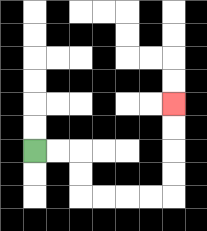{'start': '[1, 6]', 'end': '[7, 4]', 'path_directions': 'R,R,D,D,R,R,R,R,U,U,U,U', 'path_coordinates': '[[1, 6], [2, 6], [3, 6], [3, 7], [3, 8], [4, 8], [5, 8], [6, 8], [7, 8], [7, 7], [7, 6], [7, 5], [7, 4]]'}